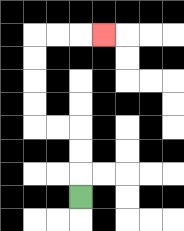{'start': '[3, 8]', 'end': '[4, 1]', 'path_directions': 'U,U,U,L,L,U,U,U,U,R,R,R', 'path_coordinates': '[[3, 8], [3, 7], [3, 6], [3, 5], [2, 5], [1, 5], [1, 4], [1, 3], [1, 2], [1, 1], [2, 1], [3, 1], [4, 1]]'}